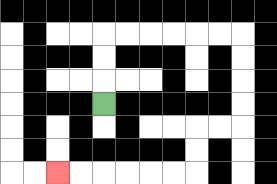{'start': '[4, 4]', 'end': '[2, 7]', 'path_directions': 'U,U,U,R,R,R,R,R,R,D,D,D,D,L,L,D,D,L,L,L,L,L,L', 'path_coordinates': '[[4, 4], [4, 3], [4, 2], [4, 1], [5, 1], [6, 1], [7, 1], [8, 1], [9, 1], [10, 1], [10, 2], [10, 3], [10, 4], [10, 5], [9, 5], [8, 5], [8, 6], [8, 7], [7, 7], [6, 7], [5, 7], [4, 7], [3, 7], [2, 7]]'}